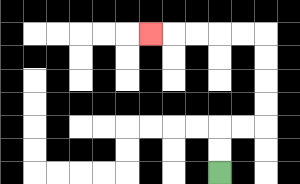{'start': '[9, 7]', 'end': '[6, 1]', 'path_directions': 'U,U,R,R,U,U,U,U,L,L,L,L,L', 'path_coordinates': '[[9, 7], [9, 6], [9, 5], [10, 5], [11, 5], [11, 4], [11, 3], [11, 2], [11, 1], [10, 1], [9, 1], [8, 1], [7, 1], [6, 1]]'}